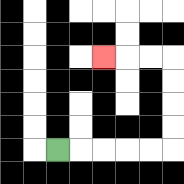{'start': '[2, 6]', 'end': '[4, 2]', 'path_directions': 'R,R,R,R,R,U,U,U,U,L,L,L', 'path_coordinates': '[[2, 6], [3, 6], [4, 6], [5, 6], [6, 6], [7, 6], [7, 5], [7, 4], [7, 3], [7, 2], [6, 2], [5, 2], [4, 2]]'}